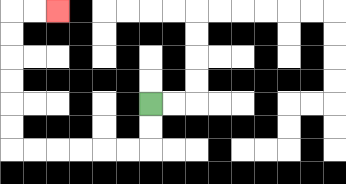{'start': '[6, 4]', 'end': '[2, 0]', 'path_directions': 'D,D,L,L,L,L,L,L,U,U,U,U,U,U,R,R', 'path_coordinates': '[[6, 4], [6, 5], [6, 6], [5, 6], [4, 6], [3, 6], [2, 6], [1, 6], [0, 6], [0, 5], [0, 4], [0, 3], [0, 2], [0, 1], [0, 0], [1, 0], [2, 0]]'}